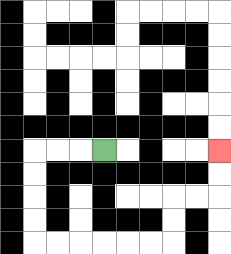{'start': '[4, 6]', 'end': '[9, 6]', 'path_directions': 'L,L,L,D,D,D,D,R,R,R,R,R,R,U,U,R,R,U,U', 'path_coordinates': '[[4, 6], [3, 6], [2, 6], [1, 6], [1, 7], [1, 8], [1, 9], [1, 10], [2, 10], [3, 10], [4, 10], [5, 10], [6, 10], [7, 10], [7, 9], [7, 8], [8, 8], [9, 8], [9, 7], [9, 6]]'}